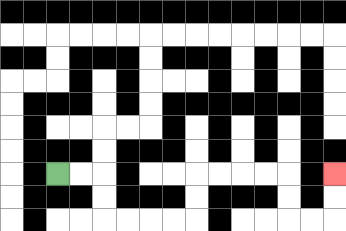{'start': '[2, 7]', 'end': '[14, 7]', 'path_directions': 'R,R,D,D,R,R,R,R,U,U,R,R,R,R,D,D,R,R,U,U', 'path_coordinates': '[[2, 7], [3, 7], [4, 7], [4, 8], [4, 9], [5, 9], [6, 9], [7, 9], [8, 9], [8, 8], [8, 7], [9, 7], [10, 7], [11, 7], [12, 7], [12, 8], [12, 9], [13, 9], [14, 9], [14, 8], [14, 7]]'}